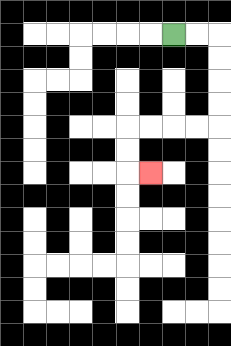{'start': '[7, 1]', 'end': '[6, 7]', 'path_directions': 'R,R,D,D,D,D,L,L,L,L,D,D,R', 'path_coordinates': '[[7, 1], [8, 1], [9, 1], [9, 2], [9, 3], [9, 4], [9, 5], [8, 5], [7, 5], [6, 5], [5, 5], [5, 6], [5, 7], [6, 7]]'}